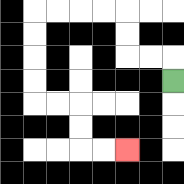{'start': '[7, 3]', 'end': '[5, 6]', 'path_directions': 'U,L,L,U,U,L,L,L,L,D,D,D,D,R,R,D,D,R,R', 'path_coordinates': '[[7, 3], [7, 2], [6, 2], [5, 2], [5, 1], [5, 0], [4, 0], [3, 0], [2, 0], [1, 0], [1, 1], [1, 2], [1, 3], [1, 4], [2, 4], [3, 4], [3, 5], [3, 6], [4, 6], [5, 6]]'}